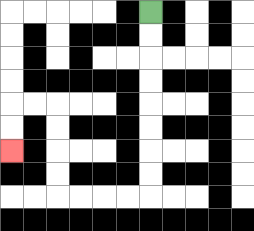{'start': '[6, 0]', 'end': '[0, 6]', 'path_directions': 'D,D,D,D,D,D,D,D,L,L,L,L,U,U,U,U,L,L,D,D', 'path_coordinates': '[[6, 0], [6, 1], [6, 2], [6, 3], [6, 4], [6, 5], [6, 6], [6, 7], [6, 8], [5, 8], [4, 8], [3, 8], [2, 8], [2, 7], [2, 6], [2, 5], [2, 4], [1, 4], [0, 4], [0, 5], [0, 6]]'}